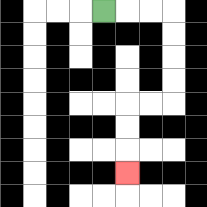{'start': '[4, 0]', 'end': '[5, 7]', 'path_directions': 'R,R,R,D,D,D,D,L,L,D,D,D', 'path_coordinates': '[[4, 0], [5, 0], [6, 0], [7, 0], [7, 1], [7, 2], [7, 3], [7, 4], [6, 4], [5, 4], [5, 5], [5, 6], [5, 7]]'}